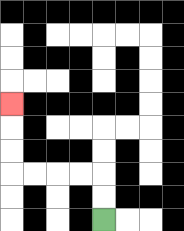{'start': '[4, 9]', 'end': '[0, 4]', 'path_directions': 'U,U,L,L,L,L,U,U,U', 'path_coordinates': '[[4, 9], [4, 8], [4, 7], [3, 7], [2, 7], [1, 7], [0, 7], [0, 6], [0, 5], [0, 4]]'}